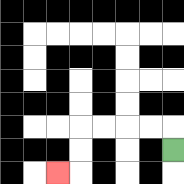{'start': '[7, 6]', 'end': '[2, 7]', 'path_directions': 'U,L,L,L,L,D,D,L', 'path_coordinates': '[[7, 6], [7, 5], [6, 5], [5, 5], [4, 5], [3, 5], [3, 6], [3, 7], [2, 7]]'}